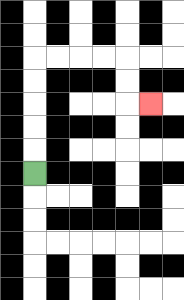{'start': '[1, 7]', 'end': '[6, 4]', 'path_directions': 'U,U,U,U,U,R,R,R,R,D,D,R', 'path_coordinates': '[[1, 7], [1, 6], [1, 5], [1, 4], [1, 3], [1, 2], [2, 2], [3, 2], [4, 2], [5, 2], [5, 3], [5, 4], [6, 4]]'}